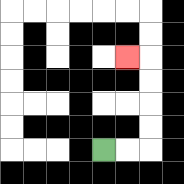{'start': '[4, 6]', 'end': '[5, 2]', 'path_directions': 'R,R,U,U,U,U,L', 'path_coordinates': '[[4, 6], [5, 6], [6, 6], [6, 5], [6, 4], [6, 3], [6, 2], [5, 2]]'}